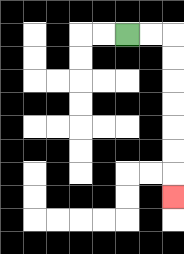{'start': '[5, 1]', 'end': '[7, 8]', 'path_directions': 'R,R,D,D,D,D,D,D,D', 'path_coordinates': '[[5, 1], [6, 1], [7, 1], [7, 2], [7, 3], [7, 4], [7, 5], [7, 6], [7, 7], [7, 8]]'}